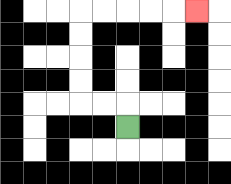{'start': '[5, 5]', 'end': '[8, 0]', 'path_directions': 'U,L,L,U,U,U,U,R,R,R,R,R', 'path_coordinates': '[[5, 5], [5, 4], [4, 4], [3, 4], [3, 3], [3, 2], [3, 1], [3, 0], [4, 0], [5, 0], [6, 0], [7, 0], [8, 0]]'}